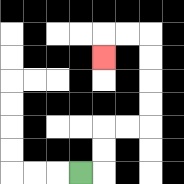{'start': '[3, 7]', 'end': '[4, 2]', 'path_directions': 'R,U,U,R,R,U,U,U,U,L,L,D', 'path_coordinates': '[[3, 7], [4, 7], [4, 6], [4, 5], [5, 5], [6, 5], [6, 4], [6, 3], [6, 2], [6, 1], [5, 1], [4, 1], [4, 2]]'}